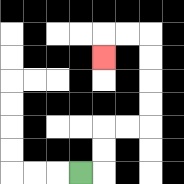{'start': '[3, 7]', 'end': '[4, 2]', 'path_directions': 'R,U,U,R,R,U,U,U,U,L,L,D', 'path_coordinates': '[[3, 7], [4, 7], [4, 6], [4, 5], [5, 5], [6, 5], [6, 4], [6, 3], [6, 2], [6, 1], [5, 1], [4, 1], [4, 2]]'}